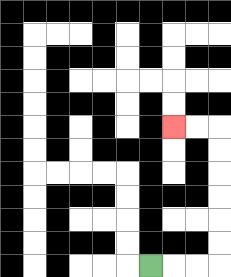{'start': '[6, 11]', 'end': '[7, 5]', 'path_directions': 'R,R,R,U,U,U,U,U,U,L,L', 'path_coordinates': '[[6, 11], [7, 11], [8, 11], [9, 11], [9, 10], [9, 9], [9, 8], [9, 7], [9, 6], [9, 5], [8, 5], [7, 5]]'}